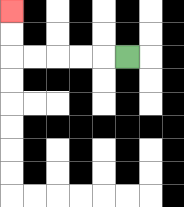{'start': '[5, 2]', 'end': '[0, 0]', 'path_directions': 'L,L,L,L,L,U,U', 'path_coordinates': '[[5, 2], [4, 2], [3, 2], [2, 2], [1, 2], [0, 2], [0, 1], [0, 0]]'}